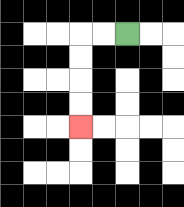{'start': '[5, 1]', 'end': '[3, 5]', 'path_directions': 'L,L,D,D,D,D', 'path_coordinates': '[[5, 1], [4, 1], [3, 1], [3, 2], [3, 3], [3, 4], [3, 5]]'}